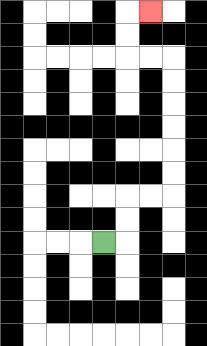{'start': '[4, 10]', 'end': '[6, 0]', 'path_directions': 'R,U,U,R,R,U,U,U,U,U,U,L,L,U,U,R', 'path_coordinates': '[[4, 10], [5, 10], [5, 9], [5, 8], [6, 8], [7, 8], [7, 7], [7, 6], [7, 5], [7, 4], [7, 3], [7, 2], [6, 2], [5, 2], [5, 1], [5, 0], [6, 0]]'}